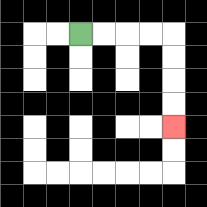{'start': '[3, 1]', 'end': '[7, 5]', 'path_directions': 'R,R,R,R,D,D,D,D', 'path_coordinates': '[[3, 1], [4, 1], [5, 1], [6, 1], [7, 1], [7, 2], [7, 3], [7, 4], [7, 5]]'}